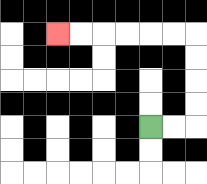{'start': '[6, 5]', 'end': '[2, 1]', 'path_directions': 'R,R,U,U,U,U,L,L,L,L,L,L', 'path_coordinates': '[[6, 5], [7, 5], [8, 5], [8, 4], [8, 3], [8, 2], [8, 1], [7, 1], [6, 1], [5, 1], [4, 1], [3, 1], [2, 1]]'}